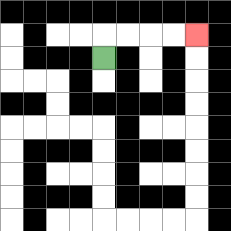{'start': '[4, 2]', 'end': '[8, 1]', 'path_directions': 'U,R,R,R,R', 'path_coordinates': '[[4, 2], [4, 1], [5, 1], [6, 1], [7, 1], [8, 1]]'}